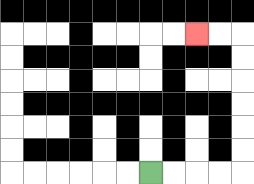{'start': '[6, 7]', 'end': '[8, 1]', 'path_directions': 'R,R,R,R,U,U,U,U,U,U,L,L', 'path_coordinates': '[[6, 7], [7, 7], [8, 7], [9, 7], [10, 7], [10, 6], [10, 5], [10, 4], [10, 3], [10, 2], [10, 1], [9, 1], [8, 1]]'}